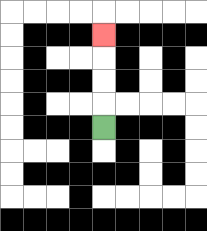{'start': '[4, 5]', 'end': '[4, 1]', 'path_directions': 'U,U,U,U', 'path_coordinates': '[[4, 5], [4, 4], [4, 3], [4, 2], [4, 1]]'}